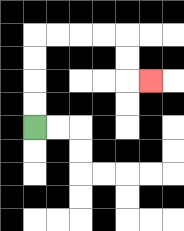{'start': '[1, 5]', 'end': '[6, 3]', 'path_directions': 'U,U,U,U,R,R,R,R,D,D,R', 'path_coordinates': '[[1, 5], [1, 4], [1, 3], [1, 2], [1, 1], [2, 1], [3, 1], [4, 1], [5, 1], [5, 2], [5, 3], [6, 3]]'}